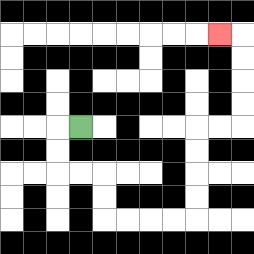{'start': '[3, 5]', 'end': '[9, 1]', 'path_directions': 'L,D,D,R,R,D,D,R,R,R,R,U,U,U,U,R,R,U,U,U,U,L', 'path_coordinates': '[[3, 5], [2, 5], [2, 6], [2, 7], [3, 7], [4, 7], [4, 8], [4, 9], [5, 9], [6, 9], [7, 9], [8, 9], [8, 8], [8, 7], [8, 6], [8, 5], [9, 5], [10, 5], [10, 4], [10, 3], [10, 2], [10, 1], [9, 1]]'}